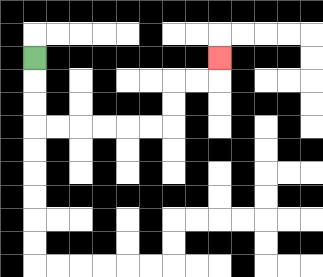{'start': '[1, 2]', 'end': '[9, 2]', 'path_directions': 'D,D,D,R,R,R,R,R,R,U,U,R,R,U', 'path_coordinates': '[[1, 2], [1, 3], [1, 4], [1, 5], [2, 5], [3, 5], [4, 5], [5, 5], [6, 5], [7, 5], [7, 4], [7, 3], [8, 3], [9, 3], [9, 2]]'}